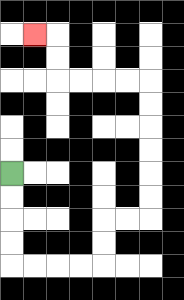{'start': '[0, 7]', 'end': '[1, 1]', 'path_directions': 'D,D,D,D,R,R,R,R,U,U,R,R,U,U,U,U,U,U,L,L,L,L,U,U,L', 'path_coordinates': '[[0, 7], [0, 8], [0, 9], [0, 10], [0, 11], [1, 11], [2, 11], [3, 11], [4, 11], [4, 10], [4, 9], [5, 9], [6, 9], [6, 8], [6, 7], [6, 6], [6, 5], [6, 4], [6, 3], [5, 3], [4, 3], [3, 3], [2, 3], [2, 2], [2, 1], [1, 1]]'}